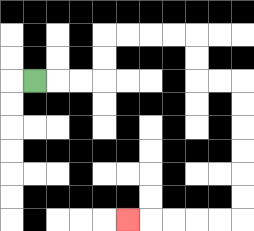{'start': '[1, 3]', 'end': '[5, 9]', 'path_directions': 'R,R,R,U,U,R,R,R,R,D,D,R,R,D,D,D,D,D,D,L,L,L,L,L', 'path_coordinates': '[[1, 3], [2, 3], [3, 3], [4, 3], [4, 2], [4, 1], [5, 1], [6, 1], [7, 1], [8, 1], [8, 2], [8, 3], [9, 3], [10, 3], [10, 4], [10, 5], [10, 6], [10, 7], [10, 8], [10, 9], [9, 9], [8, 9], [7, 9], [6, 9], [5, 9]]'}